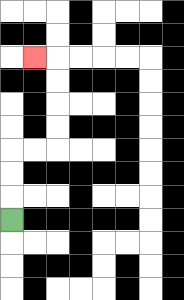{'start': '[0, 9]', 'end': '[1, 2]', 'path_directions': 'U,U,U,R,R,U,U,U,U,L', 'path_coordinates': '[[0, 9], [0, 8], [0, 7], [0, 6], [1, 6], [2, 6], [2, 5], [2, 4], [2, 3], [2, 2], [1, 2]]'}